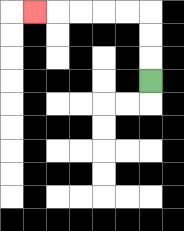{'start': '[6, 3]', 'end': '[1, 0]', 'path_directions': 'U,U,U,L,L,L,L,L', 'path_coordinates': '[[6, 3], [6, 2], [6, 1], [6, 0], [5, 0], [4, 0], [3, 0], [2, 0], [1, 0]]'}